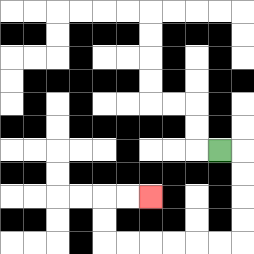{'start': '[9, 6]', 'end': '[6, 8]', 'path_directions': 'R,D,D,D,D,L,L,L,L,L,L,U,U,R,R', 'path_coordinates': '[[9, 6], [10, 6], [10, 7], [10, 8], [10, 9], [10, 10], [9, 10], [8, 10], [7, 10], [6, 10], [5, 10], [4, 10], [4, 9], [4, 8], [5, 8], [6, 8]]'}